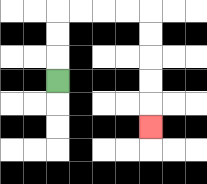{'start': '[2, 3]', 'end': '[6, 5]', 'path_directions': 'U,U,U,R,R,R,R,D,D,D,D,D', 'path_coordinates': '[[2, 3], [2, 2], [2, 1], [2, 0], [3, 0], [4, 0], [5, 0], [6, 0], [6, 1], [6, 2], [6, 3], [6, 4], [6, 5]]'}